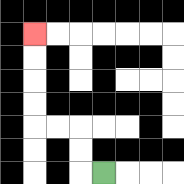{'start': '[4, 7]', 'end': '[1, 1]', 'path_directions': 'L,U,U,L,L,U,U,U,U', 'path_coordinates': '[[4, 7], [3, 7], [3, 6], [3, 5], [2, 5], [1, 5], [1, 4], [1, 3], [1, 2], [1, 1]]'}